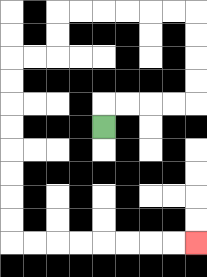{'start': '[4, 5]', 'end': '[8, 10]', 'path_directions': 'U,R,R,R,R,U,U,U,U,L,L,L,L,L,L,D,D,L,L,D,D,D,D,D,D,D,D,R,R,R,R,R,R,R,R', 'path_coordinates': '[[4, 5], [4, 4], [5, 4], [6, 4], [7, 4], [8, 4], [8, 3], [8, 2], [8, 1], [8, 0], [7, 0], [6, 0], [5, 0], [4, 0], [3, 0], [2, 0], [2, 1], [2, 2], [1, 2], [0, 2], [0, 3], [0, 4], [0, 5], [0, 6], [0, 7], [0, 8], [0, 9], [0, 10], [1, 10], [2, 10], [3, 10], [4, 10], [5, 10], [6, 10], [7, 10], [8, 10]]'}